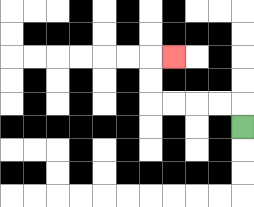{'start': '[10, 5]', 'end': '[7, 2]', 'path_directions': 'U,L,L,L,L,U,U,R', 'path_coordinates': '[[10, 5], [10, 4], [9, 4], [8, 4], [7, 4], [6, 4], [6, 3], [6, 2], [7, 2]]'}